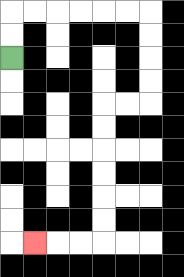{'start': '[0, 2]', 'end': '[1, 10]', 'path_directions': 'U,U,R,R,R,R,R,R,D,D,D,D,L,L,D,D,D,D,D,D,L,L,L', 'path_coordinates': '[[0, 2], [0, 1], [0, 0], [1, 0], [2, 0], [3, 0], [4, 0], [5, 0], [6, 0], [6, 1], [6, 2], [6, 3], [6, 4], [5, 4], [4, 4], [4, 5], [4, 6], [4, 7], [4, 8], [4, 9], [4, 10], [3, 10], [2, 10], [1, 10]]'}